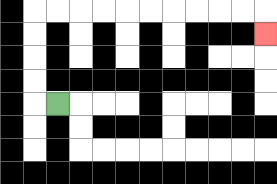{'start': '[2, 4]', 'end': '[11, 1]', 'path_directions': 'L,U,U,U,U,R,R,R,R,R,R,R,R,R,R,D', 'path_coordinates': '[[2, 4], [1, 4], [1, 3], [1, 2], [1, 1], [1, 0], [2, 0], [3, 0], [4, 0], [5, 0], [6, 0], [7, 0], [8, 0], [9, 0], [10, 0], [11, 0], [11, 1]]'}